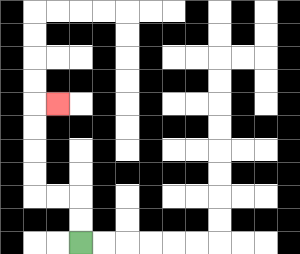{'start': '[3, 10]', 'end': '[2, 4]', 'path_directions': 'U,U,L,L,U,U,U,U,R', 'path_coordinates': '[[3, 10], [3, 9], [3, 8], [2, 8], [1, 8], [1, 7], [1, 6], [1, 5], [1, 4], [2, 4]]'}